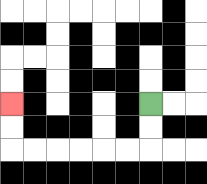{'start': '[6, 4]', 'end': '[0, 4]', 'path_directions': 'D,D,L,L,L,L,L,L,U,U', 'path_coordinates': '[[6, 4], [6, 5], [6, 6], [5, 6], [4, 6], [3, 6], [2, 6], [1, 6], [0, 6], [0, 5], [0, 4]]'}